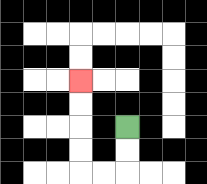{'start': '[5, 5]', 'end': '[3, 3]', 'path_directions': 'D,D,L,L,U,U,U,U', 'path_coordinates': '[[5, 5], [5, 6], [5, 7], [4, 7], [3, 7], [3, 6], [3, 5], [3, 4], [3, 3]]'}